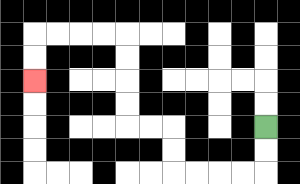{'start': '[11, 5]', 'end': '[1, 3]', 'path_directions': 'D,D,L,L,L,L,U,U,L,L,U,U,U,U,L,L,L,L,D,D', 'path_coordinates': '[[11, 5], [11, 6], [11, 7], [10, 7], [9, 7], [8, 7], [7, 7], [7, 6], [7, 5], [6, 5], [5, 5], [5, 4], [5, 3], [5, 2], [5, 1], [4, 1], [3, 1], [2, 1], [1, 1], [1, 2], [1, 3]]'}